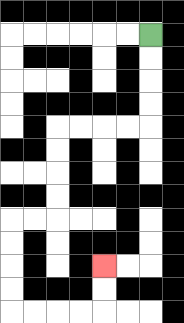{'start': '[6, 1]', 'end': '[4, 11]', 'path_directions': 'D,D,D,D,L,L,L,L,D,D,D,D,L,L,D,D,D,D,R,R,R,R,U,U', 'path_coordinates': '[[6, 1], [6, 2], [6, 3], [6, 4], [6, 5], [5, 5], [4, 5], [3, 5], [2, 5], [2, 6], [2, 7], [2, 8], [2, 9], [1, 9], [0, 9], [0, 10], [0, 11], [0, 12], [0, 13], [1, 13], [2, 13], [3, 13], [4, 13], [4, 12], [4, 11]]'}